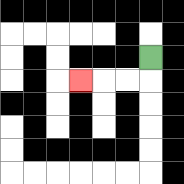{'start': '[6, 2]', 'end': '[3, 3]', 'path_directions': 'D,L,L,L', 'path_coordinates': '[[6, 2], [6, 3], [5, 3], [4, 3], [3, 3]]'}